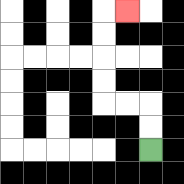{'start': '[6, 6]', 'end': '[5, 0]', 'path_directions': 'U,U,L,L,U,U,U,U,R', 'path_coordinates': '[[6, 6], [6, 5], [6, 4], [5, 4], [4, 4], [4, 3], [4, 2], [4, 1], [4, 0], [5, 0]]'}